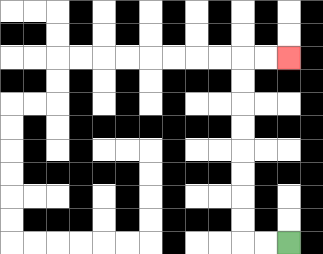{'start': '[12, 10]', 'end': '[12, 2]', 'path_directions': 'L,L,U,U,U,U,U,U,U,U,R,R', 'path_coordinates': '[[12, 10], [11, 10], [10, 10], [10, 9], [10, 8], [10, 7], [10, 6], [10, 5], [10, 4], [10, 3], [10, 2], [11, 2], [12, 2]]'}